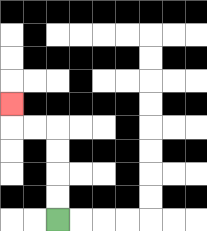{'start': '[2, 9]', 'end': '[0, 4]', 'path_directions': 'U,U,U,U,L,L,U', 'path_coordinates': '[[2, 9], [2, 8], [2, 7], [2, 6], [2, 5], [1, 5], [0, 5], [0, 4]]'}